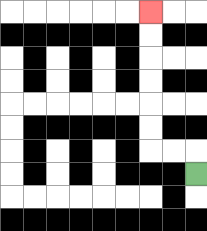{'start': '[8, 7]', 'end': '[6, 0]', 'path_directions': 'U,L,L,U,U,U,U,U,U', 'path_coordinates': '[[8, 7], [8, 6], [7, 6], [6, 6], [6, 5], [6, 4], [6, 3], [6, 2], [6, 1], [6, 0]]'}